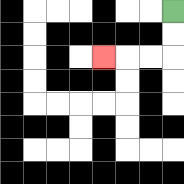{'start': '[7, 0]', 'end': '[4, 2]', 'path_directions': 'D,D,L,L,L', 'path_coordinates': '[[7, 0], [7, 1], [7, 2], [6, 2], [5, 2], [4, 2]]'}